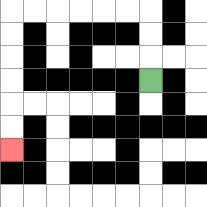{'start': '[6, 3]', 'end': '[0, 6]', 'path_directions': 'U,U,U,L,L,L,L,L,L,D,D,D,D,D,D', 'path_coordinates': '[[6, 3], [6, 2], [6, 1], [6, 0], [5, 0], [4, 0], [3, 0], [2, 0], [1, 0], [0, 0], [0, 1], [0, 2], [0, 3], [0, 4], [0, 5], [0, 6]]'}